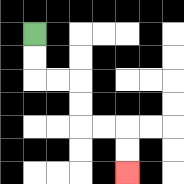{'start': '[1, 1]', 'end': '[5, 7]', 'path_directions': 'D,D,R,R,D,D,R,R,D,D', 'path_coordinates': '[[1, 1], [1, 2], [1, 3], [2, 3], [3, 3], [3, 4], [3, 5], [4, 5], [5, 5], [5, 6], [5, 7]]'}